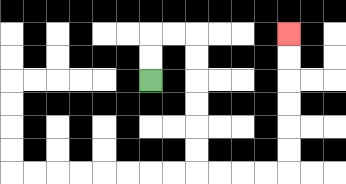{'start': '[6, 3]', 'end': '[12, 1]', 'path_directions': 'U,U,R,R,D,D,D,D,D,D,R,R,R,R,U,U,U,U,U,U', 'path_coordinates': '[[6, 3], [6, 2], [6, 1], [7, 1], [8, 1], [8, 2], [8, 3], [8, 4], [8, 5], [8, 6], [8, 7], [9, 7], [10, 7], [11, 7], [12, 7], [12, 6], [12, 5], [12, 4], [12, 3], [12, 2], [12, 1]]'}